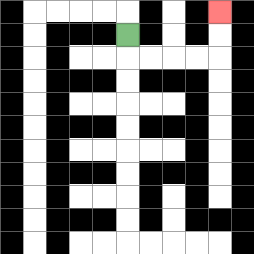{'start': '[5, 1]', 'end': '[9, 0]', 'path_directions': 'D,R,R,R,R,U,U', 'path_coordinates': '[[5, 1], [5, 2], [6, 2], [7, 2], [8, 2], [9, 2], [9, 1], [9, 0]]'}